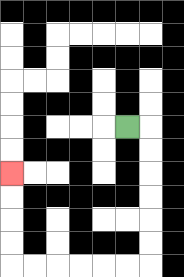{'start': '[5, 5]', 'end': '[0, 7]', 'path_directions': 'R,D,D,D,D,D,D,L,L,L,L,L,L,U,U,U,U', 'path_coordinates': '[[5, 5], [6, 5], [6, 6], [6, 7], [6, 8], [6, 9], [6, 10], [6, 11], [5, 11], [4, 11], [3, 11], [2, 11], [1, 11], [0, 11], [0, 10], [0, 9], [0, 8], [0, 7]]'}